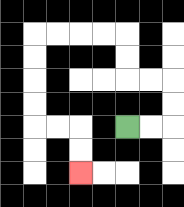{'start': '[5, 5]', 'end': '[3, 7]', 'path_directions': 'R,R,U,U,L,L,U,U,L,L,L,L,D,D,D,D,R,R,D,D', 'path_coordinates': '[[5, 5], [6, 5], [7, 5], [7, 4], [7, 3], [6, 3], [5, 3], [5, 2], [5, 1], [4, 1], [3, 1], [2, 1], [1, 1], [1, 2], [1, 3], [1, 4], [1, 5], [2, 5], [3, 5], [3, 6], [3, 7]]'}